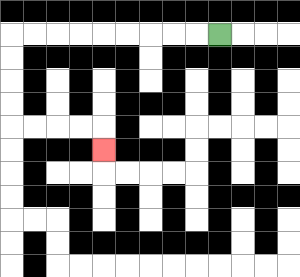{'start': '[9, 1]', 'end': '[4, 6]', 'path_directions': 'L,L,L,L,L,L,L,L,L,D,D,D,D,R,R,R,R,D', 'path_coordinates': '[[9, 1], [8, 1], [7, 1], [6, 1], [5, 1], [4, 1], [3, 1], [2, 1], [1, 1], [0, 1], [0, 2], [0, 3], [0, 4], [0, 5], [1, 5], [2, 5], [3, 5], [4, 5], [4, 6]]'}